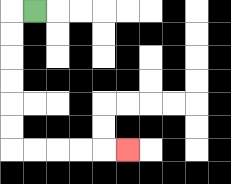{'start': '[1, 0]', 'end': '[5, 6]', 'path_directions': 'L,D,D,D,D,D,D,R,R,R,R,R', 'path_coordinates': '[[1, 0], [0, 0], [0, 1], [0, 2], [0, 3], [0, 4], [0, 5], [0, 6], [1, 6], [2, 6], [3, 6], [4, 6], [5, 6]]'}